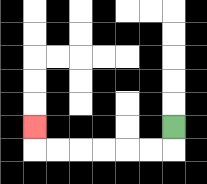{'start': '[7, 5]', 'end': '[1, 5]', 'path_directions': 'D,L,L,L,L,L,L,U', 'path_coordinates': '[[7, 5], [7, 6], [6, 6], [5, 6], [4, 6], [3, 6], [2, 6], [1, 6], [1, 5]]'}